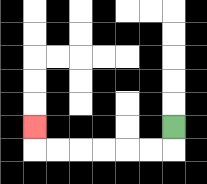{'start': '[7, 5]', 'end': '[1, 5]', 'path_directions': 'D,L,L,L,L,L,L,U', 'path_coordinates': '[[7, 5], [7, 6], [6, 6], [5, 6], [4, 6], [3, 6], [2, 6], [1, 6], [1, 5]]'}